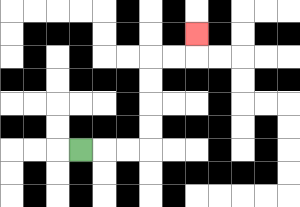{'start': '[3, 6]', 'end': '[8, 1]', 'path_directions': 'R,R,R,U,U,U,U,R,R,U', 'path_coordinates': '[[3, 6], [4, 6], [5, 6], [6, 6], [6, 5], [6, 4], [6, 3], [6, 2], [7, 2], [8, 2], [8, 1]]'}